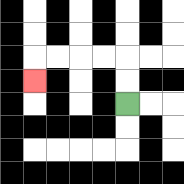{'start': '[5, 4]', 'end': '[1, 3]', 'path_directions': 'U,U,L,L,L,L,D', 'path_coordinates': '[[5, 4], [5, 3], [5, 2], [4, 2], [3, 2], [2, 2], [1, 2], [1, 3]]'}